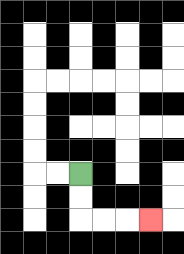{'start': '[3, 7]', 'end': '[6, 9]', 'path_directions': 'D,D,R,R,R', 'path_coordinates': '[[3, 7], [3, 8], [3, 9], [4, 9], [5, 9], [6, 9]]'}